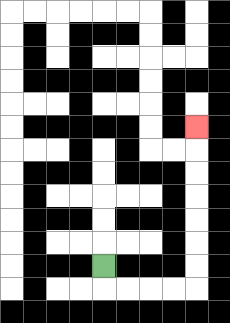{'start': '[4, 11]', 'end': '[8, 5]', 'path_directions': 'D,R,R,R,R,U,U,U,U,U,U,U', 'path_coordinates': '[[4, 11], [4, 12], [5, 12], [6, 12], [7, 12], [8, 12], [8, 11], [8, 10], [8, 9], [8, 8], [8, 7], [8, 6], [8, 5]]'}